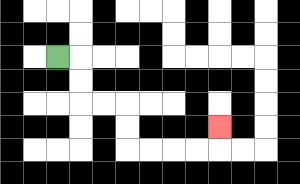{'start': '[2, 2]', 'end': '[9, 5]', 'path_directions': 'R,D,D,R,R,D,D,R,R,R,R,U', 'path_coordinates': '[[2, 2], [3, 2], [3, 3], [3, 4], [4, 4], [5, 4], [5, 5], [5, 6], [6, 6], [7, 6], [8, 6], [9, 6], [9, 5]]'}